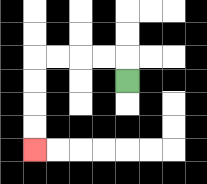{'start': '[5, 3]', 'end': '[1, 6]', 'path_directions': 'U,L,L,L,L,D,D,D,D', 'path_coordinates': '[[5, 3], [5, 2], [4, 2], [3, 2], [2, 2], [1, 2], [1, 3], [1, 4], [1, 5], [1, 6]]'}